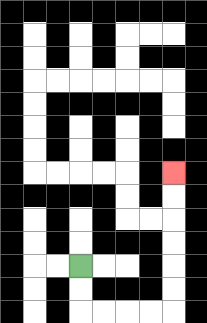{'start': '[3, 11]', 'end': '[7, 7]', 'path_directions': 'D,D,R,R,R,R,U,U,U,U,U,U', 'path_coordinates': '[[3, 11], [3, 12], [3, 13], [4, 13], [5, 13], [6, 13], [7, 13], [7, 12], [7, 11], [7, 10], [7, 9], [7, 8], [7, 7]]'}